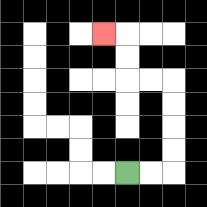{'start': '[5, 7]', 'end': '[4, 1]', 'path_directions': 'R,R,U,U,U,U,L,L,U,U,L', 'path_coordinates': '[[5, 7], [6, 7], [7, 7], [7, 6], [7, 5], [7, 4], [7, 3], [6, 3], [5, 3], [5, 2], [5, 1], [4, 1]]'}